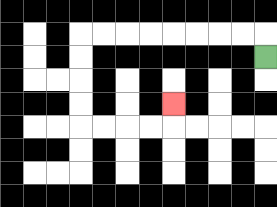{'start': '[11, 2]', 'end': '[7, 4]', 'path_directions': 'U,L,L,L,L,L,L,L,L,D,D,D,D,R,R,R,R,U', 'path_coordinates': '[[11, 2], [11, 1], [10, 1], [9, 1], [8, 1], [7, 1], [6, 1], [5, 1], [4, 1], [3, 1], [3, 2], [3, 3], [3, 4], [3, 5], [4, 5], [5, 5], [6, 5], [7, 5], [7, 4]]'}